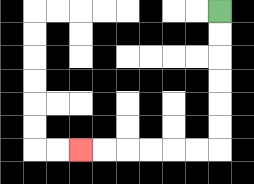{'start': '[9, 0]', 'end': '[3, 6]', 'path_directions': 'D,D,D,D,D,D,L,L,L,L,L,L', 'path_coordinates': '[[9, 0], [9, 1], [9, 2], [9, 3], [9, 4], [9, 5], [9, 6], [8, 6], [7, 6], [6, 6], [5, 6], [4, 6], [3, 6]]'}